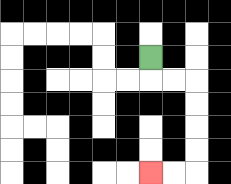{'start': '[6, 2]', 'end': '[6, 7]', 'path_directions': 'D,R,R,D,D,D,D,L,L', 'path_coordinates': '[[6, 2], [6, 3], [7, 3], [8, 3], [8, 4], [8, 5], [8, 6], [8, 7], [7, 7], [6, 7]]'}